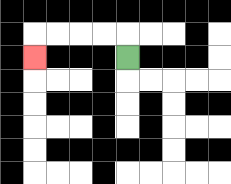{'start': '[5, 2]', 'end': '[1, 2]', 'path_directions': 'U,L,L,L,L,D', 'path_coordinates': '[[5, 2], [5, 1], [4, 1], [3, 1], [2, 1], [1, 1], [1, 2]]'}